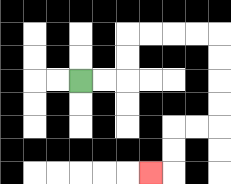{'start': '[3, 3]', 'end': '[6, 7]', 'path_directions': 'R,R,U,U,R,R,R,R,D,D,D,D,L,L,D,D,L', 'path_coordinates': '[[3, 3], [4, 3], [5, 3], [5, 2], [5, 1], [6, 1], [7, 1], [8, 1], [9, 1], [9, 2], [9, 3], [9, 4], [9, 5], [8, 5], [7, 5], [7, 6], [7, 7], [6, 7]]'}